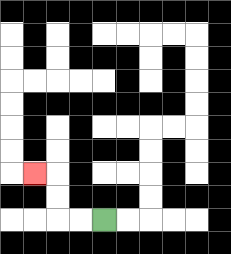{'start': '[4, 9]', 'end': '[1, 7]', 'path_directions': 'L,L,U,U,L', 'path_coordinates': '[[4, 9], [3, 9], [2, 9], [2, 8], [2, 7], [1, 7]]'}